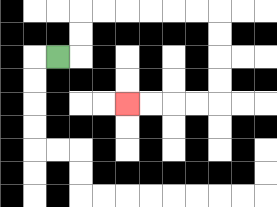{'start': '[2, 2]', 'end': '[5, 4]', 'path_directions': 'R,U,U,R,R,R,R,R,R,D,D,D,D,L,L,L,L', 'path_coordinates': '[[2, 2], [3, 2], [3, 1], [3, 0], [4, 0], [5, 0], [6, 0], [7, 0], [8, 0], [9, 0], [9, 1], [9, 2], [9, 3], [9, 4], [8, 4], [7, 4], [6, 4], [5, 4]]'}